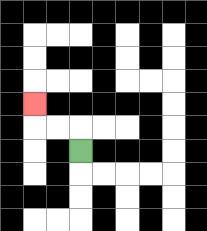{'start': '[3, 6]', 'end': '[1, 4]', 'path_directions': 'U,L,L,U', 'path_coordinates': '[[3, 6], [3, 5], [2, 5], [1, 5], [1, 4]]'}